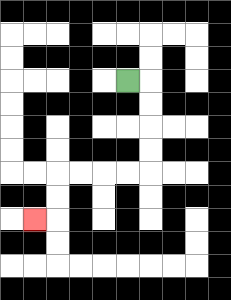{'start': '[5, 3]', 'end': '[1, 9]', 'path_directions': 'R,D,D,D,D,L,L,L,L,D,D,L', 'path_coordinates': '[[5, 3], [6, 3], [6, 4], [6, 5], [6, 6], [6, 7], [5, 7], [4, 7], [3, 7], [2, 7], [2, 8], [2, 9], [1, 9]]'}